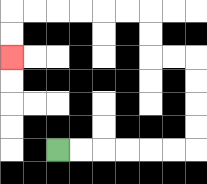{'start': '[2, 6]', 'end': '[0, 2]', 'path_directions': 'R,R,R,R,R,R,U,U,U,U,L,L,U,U,L,L,L,L,L,L,D,D', 'path_coordinates': '[[2, 6], [3, 6], [4, 6], [5, 6], [6, 6], [7, 6], [8, 6], [8, 5], [8, 4], [8, 3], [8, 2], [7, 2], [6, 2], [6, 1], [6, 0], [5, 0], [4, 0], [3, 0], [2, 0], [1, 0], [0, 0], [0, 1], [0, 2]]'}